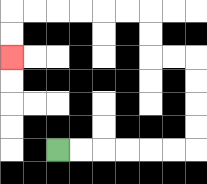{'start': '[2, 6]', 'end': '[0, 2]', 'path_directions': 'R,R,R,R,R,R,U,U,U,U,L,L,U,U,L,L,L,L,L,L,D,D', 'path_coordinates': '[[2, 6], [3, 6], [4, 6], [5, 6], [6, 6], [7, 6], [8, 6], [8, 5], [8, 4], [8, 3], [8, 2], [7, 2], [6, 2], [6, 1], [6, 0], [5, 0], [4, 0], [3, 0], [2, 0], [1, 0], [0, 0], [0, 1], [0, 2]]'}